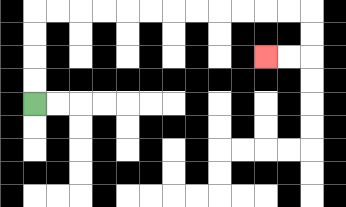{'start': '[1, 4]', 'end': '[11, 2]', 'path_directions': 'U,U,U,U,R,R,R,R,R,R,R,R,R,R,R,R,D,D,L,L', 'path_coordinates': '[[1, 4], [1, 3], [1, 2], [1, 1], [1, 0], [2, 0], [3, 0], [4, 0], [5, 0], [6, 0], [7, 0], [8, 0], [9, 0], [10, 0], [11, 0], [12, 0], [13, 0], [13, 1], [13, 2], [12, 2], [11, 2]]'}